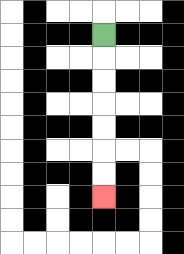{'start': '[4, 1]', 'end': '[4, 8]', 'path_directions': 'D,D,D,D,D,D,D', 'path_coordinates': '[[4, 1], [4, 2], [4, 3], [4, 4], [4, 5], [4, 6], [4, 7], [4, 8]]'}